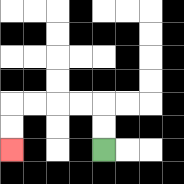{'start': '[4, 6]', 'end': '[0, 6]', 'path_directions': 'U,U,L,L,L,L,D,D', 'path_coordinates': '[[4, 6], [4, 5], [4, 4], [3, 4], [2, 4], [1, 4], [0, 4], [0, 5], [0, 6]]'}